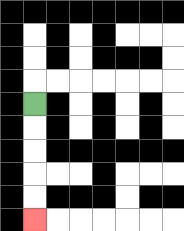{'start': '[1, 4]', 'end': '[1, 9]', 'path_directions': 'D,D,D,D,D', 'path_coordinates': '[[1, 4], [1, 5], [1, 6], [1, 7], [1, 8], [1, 9]]'}